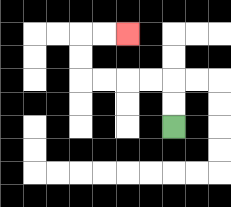{'start': '[7, 5]', 'end': '[5, 1]', 'path_directions': 'U,U,L,L,L,L,U,U,R,R', 'path_coordinates': '[[7, 5], [7, 4], [7, 3], [6, 3], [5, 3], [4, 3], [3, 3], [3, 2], [3, 1], [4, 1], [5, 1]]'}